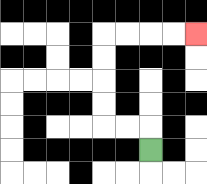{'start': '[6, 6]', 'end': '[8, 1]', 'path_directions': 'U,L,L,U,U,U,U,R,R,R,R', 'path_coordinates': '[[6, 6], [6, 5], [5, 5], [4, 5], [4, 4], [4, 3], [4, 2], [4, 1], [5, 1], [6, 1], [7, 1], [8, 1]]'}